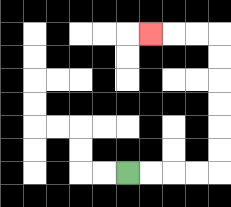{'start': '[5, 7]', 'end': '[6, 1]', 'path_directions': 'R,R,R,R,U,U,U,U,U,U,L,L,L', 'path_coordinates': '[[5, 7], [6, 7], [7, 7], [8, 7], [9, 7], [9, 6], [9, 5], [9, 4], [9, 3], [9, 2], [9, 1], [8, 1], [7, 1], [6, 1]]'}